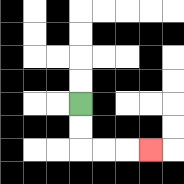{'start': '[3, 4]', 'end': '[6, 6]', 'path_directions': 'D,D,R,R,R', 'path_coordinates': '[[3, 4], [3, 5], [3, 6], [4, 6], [5, 6], [6, 6]]'}